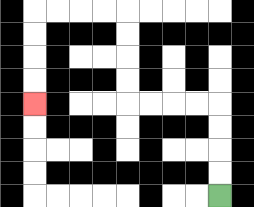{'start': '[9, 8]', 'end': '[1, 4]', 'path_directions': 'U,U,U,U,L,L,L,L,U,U,U,U,L,L,L,L,D,D,D,D', 'path_coordinates': '[[9, 8], [9, 7], [9, 6], [9, 5], [9, 4], [8, 4], [7, 4], [6, 4], [5, 4], [5, 3], [5, 2], [5, 1], [5, 0], [4, 0], [3, 0], [2, 0], [1, 0], [1, 1], [1, 2], [1, 3], [1, 4]]'}